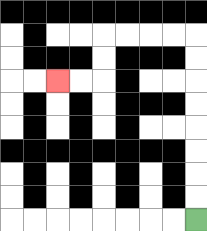{'start': '[8, 9]', 'end': '[2, 3]', 'path_directions': 'U,U,U,U,U,U,U,U,L,L,L,L,D,D,L,L', 'path_coordinates': '[[8, 9], [8, 8], [8, 7], [8, 6], [8, 5], [8, 4], [8, 3], [8, 2], [8, 1], [7, 1], [6, 1], [5, 1], [4, 1], [4, 2], [4, 3], [3, 3], [2, 3]]'}